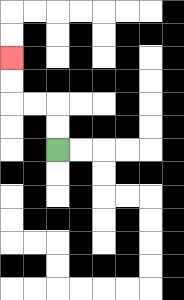{'start': '[2, 6]', 'end': '[0, 2]', 'path_directions': 'U,U,L,L,U,U', 'path_coordinates': '[[2, 6], [2, 5], [2, 4], [1, 4], [0, 4], [0, 3], [0, 2]]'}